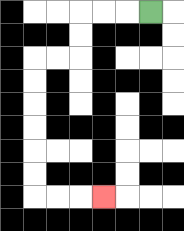{'start': '[6, 0]', 'end': '[4, 8]', 'path_directions': 'L,L,L,D,D,L,L,D,D,D,D,D,D,R,R,R', 'path_coordinates': '[[6, 0], [5, 0], [4, 0], [3, 0], [3, 1], [3, 2], [2, 2], [1, 2], [1, 3], [1, 4], [1, 5], [1, 6], [1, 7], [1, 8], [2, 8], [3, 8], [4, 8]]'}